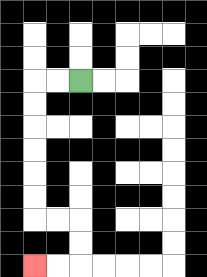{'start': '[3, 3]', 'end': '[1, 11]', 'path_directions': 'L,L,D,D,D,D,D,D,R,R,D,D,L,L', 'path_coordinates': '[[3, 3], [2, 3], [1, 3], [1, 4], [1, 5], [1, 6], [1, 7], [1, 8], [1, 9], [2, 9], [3, 9], [3, 10], [3, 11], [2, 11], [1, 11]]'}